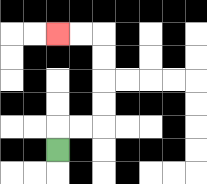{'start': '[2, 6]', 'end': '[2, 1]', 'path_directions': 'U,R,R,U,U,U,U,L,L', 'path_coordinates': '[[2, 6], [2, 5], [3, 5], [4, 5], [4, 4], [4, 3], [4, 2], [4, 1], [3, 1], [2, 1]]'}